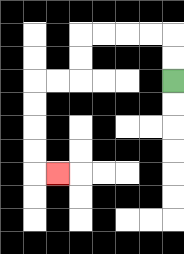{'start': '[7, 3]', 'end': '[2, 7]', 'path_directions': 'U,U,L,L,L,L,D,D,L,L,D,D,D,D,R', 'path_coordinates': '[[7, 3], [7, 2], [7, 1], [6, 1], [5, 1], [4, 1], [3, 1], [3, 2], [3, 3], [2, 3], [1, 3], [1, 4], [1, 5], [1, 6], [1, 7], [2, 7]]'}